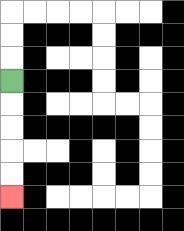{'start': '[0, 3]', 'end': '[0, 8]', 'path_directions': 'D,D,D,D,D', 'path_coordinates': '[[0, 3], [0, 4], [0, 5], [0, 6], [0, 7], [0, 8]]'}